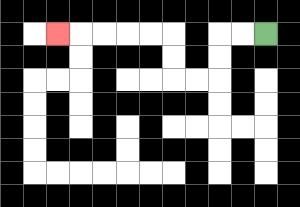{'start': '[11, 1]', 'end': '[2, 1]', 'path_directions': 'L,L,D,D,L,L,U,U,L,L,L,L,L', 'path_coordinates': '[[11, 1], [10, 1], [9, 1], [9, 2], [9, 3], [8, 3], [7, 3], [7, 2], [7, 1], [6, 1], [5, 1], [4, 1], [3, 1], [2, 1]]'}